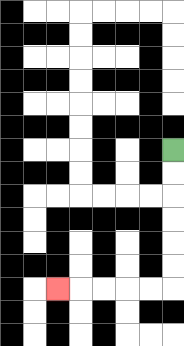{'start': '[7, 6]', 'end': '[2, 12]', 'path_directions': 'D,D,D,D,D,D,L,L,L,L,L', 'path_coordinates': '[[7, 6], [7, 7], [7, 8], [7, 9], [7, 10], [7, 11], [7, 12], [6, 12], [5, 12], [4, 12], [3, 12], [2, 12]]'}